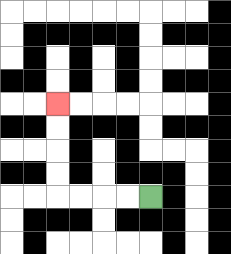{'start': '[6, 8]', 'end': '[2, 4]', 'path_directions': 'L,L,L,L,U,U,U,U', 'path_coordinates': '[[6, 8], [5, 8], [4, 8], [3, 8], [2, 8], [2, 7], [2, 6], [2, 5], [2, 4]]'}